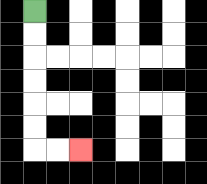{'start': '[1, 0]', 'end': '[3, 6]', 'path_directions': 'D,D,D,D,D,D,R,R', 'path_coordinates': '[[1, 0], [1, 1], [1, 2], [1, 3], [1, 4], [1, 5], [1, 6], [2, 6], [3, 6]]'}